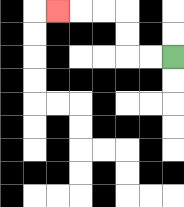{'start': '[7, 2]', 'end': '[2, 0]', 'path_directions': 'L,L,U,U,L,L,L', 'path_coordinates': '[[7, 2], [6, 2], [5, 2], [5, 1], [5, 0], [4, 0], [3, 0], [2, 0]]'}